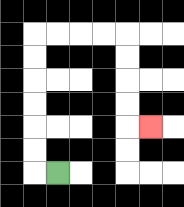{'start': '[2, 7]', 'end': '[6, 5]', 'path_directions': 'L,U,U,U,U,U,U,R,R,R,R,D,D,D,D,R', 'path_coordinates': '[[2, 7], [1, 7], [1, 6], [1, 5], [1, 4], [1, 3], [1, 2], [1, 1], [2, 1], [3, 1], [4, 1], [5, 1], [5, 2], [5, 3], [5, 4], [5, 5], [6, 5]]'}